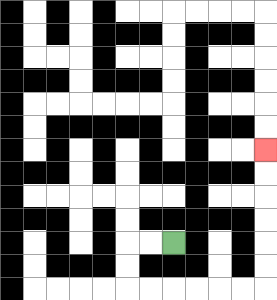{'start': '[7, 10]', 'end': '[11, 6]', 'path_directions': 'L,L,D,D,R,R,R,R,R,R,U,U,U,U,U,U', 'path_coordinates': '[[7, 10], [6, 10], [5, 10], [5, 11], [5, 12], [6, 12], [7, 12], [8, 12], [9, 12], [10, 12], [11, 12], [11, 11], [11, 10], [11, 9], [11, 8], [11, 7], [11, 6]]'}